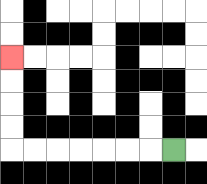{'start': '[7, 6]', 'end': '[0, 2]', 'path_directions': 'L,L,L,L,L,L,L,U,U,U,U', 'path_coordinates': '[[7, 6], [6, 6], [5, 6], [4, 6], [3, 6], [2, 6], [1, 6], [0, 6], [0, 5], [0, 4], [0, 3], [0, 2]]'}